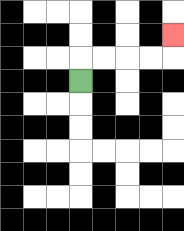{'start': '[3, 3]', 'end': '[7, 1]', 'path_directions': 'U,R,R,R,R,U', 'path_coordinates': '[[3, 3], [3, 2], [4, 2], [5, 2], [6, 2], [7, 2], [7, 1]]'}